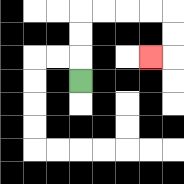{'start': '[3, 3]', 'end': '[6, 2]', 'path_directions': 'U,U,U,R,R,R,R,D,D,L', 'path_coordinates': '[[3, 3], [3, 2], [3, 1], [3, 0], [4, 0], [5, 0], [6, 0], [7, 0], [7, 1], [7, 2], [6, 2]]'}